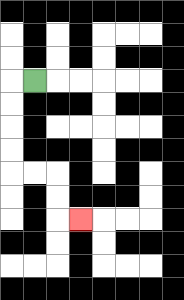{'start': '[1, 3]', 'end': '[3, 9]', 'path_directions': 'L,D,D,D,D,R,R,D,D,R', 'path_coordinates': '[[1, 3], [0, 3], [0, 4], [0, 5], [0, 6], [0, 7], [1, 7], [2, 7], [2, 8], [2, 9], [3, 9]]'}